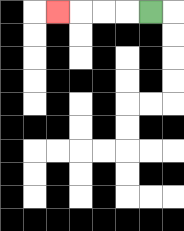{'start': '[6, 0]', 'end': '[2, 0]', 'path_directions': 'L,L,L,L', 'path_coordinates': '[[6, 0], [5, 0], [4, 0], [3, 0], [2, 0]]'}